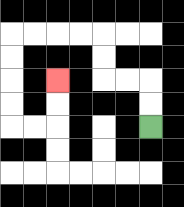{'start': '[6, 5]', 'end': '[2, 3]', 'path_directions': 'U,U,L,L,U,U,L,L,L,L,D,D,D,D,R,R,U,U', 'path_coordinates': '[[6, 5], [6, 4], [6, 3], [5, 3], [4, 3], [4, 2], [4, 1], [3, 1], [2, 1], [1, 1], [0, 1], [0, 2], [0, 3], [0, 4], [0, 5], [1, 5], [2, 5], [2, 4], [2, 3]]'}